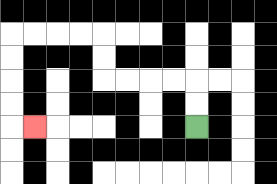{'start': '[8, 5]', 'end': '[1, 5]', 'path_directions': 'U,U,L,L,L,L,U,U,L,L,L,L,D,D,D,D,R', 'path_coordinates': '[[8, 5], [8, 4], [8, 3], [7, 3], [6, 3], [5, 3], [4, 3], [4, 2], [4, 1], [3, 1], [2, 1], [1, 1], [0, 1], [0, 2], [0, 3], [0, 4], [0, 5], [1, 5]]'}